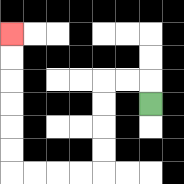{'start': '[6, 4]', 'end': '[0, 1]', 'path_directions': 'U,L,L,D,D,D,D,L,L,L,L,U,U,U,U,U,U', 'path_coordinates': '[[6, 4], [6, 3], [5, 3], [4, 3], [4, 4], [4, 5], [4, 6], [4, 7], [3, 7], [2, 7], [1, 7], [0, 7], [0, 6], [0, 5], [0, 4], [0, 3], [0, 2], [0, 1]]'}